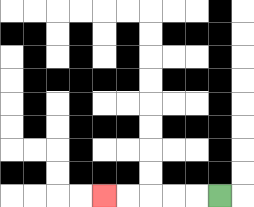{'start': '[9, 8]', 'end': '[4, 8]', 'path_directions': 'L,L,L,L,L', 'path_coordinates': '[[9, 8], [8, 8], [7, 8], [6, 8], [5, 8], [4, 8]]'}